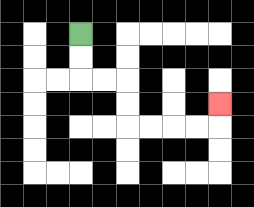{'start': '[3, 1]', 'end': '[9, 4]', 'path_directions': 'D,D,R,R,D,D,R,R,R,R,U', 'path_coordinates': '[[3, 1], [3, 2], [3, 3], [4, 3], [5, 3], [5, 4], [5, 5], [6, 5], [7, 5], [8, 5], [9, 5], [9, 4]]'}